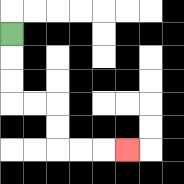{'start': '[0, 1]', 'end': '[5, 6]', 'path_directions': 'D,D,D,R,R,D,D,R,R,R', 'path_coordinates': '[[0, 1], [0, 2], [0, 3], [0, 4], [1, 4], [2, 4], [2, 5], [2, 6], [3, 6], [4, 6], [5, 6]]'}